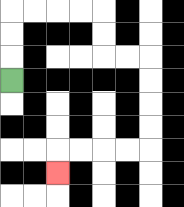{'start': '[0, 3]', 'end': '[2, 7]', 'path_directions': 'U,U,U,R,R,R,R,D,D,R,R,D,D,D,D,L,L,L,L,D', 'path_coordinates': '[[0, 3], [0, 2], [0, 1], [0, 0], [1, 0], [2, 0], [3, 0], [4, 0], [4, 1], [4, 2], [5, 2], [6, 2], [6, 3], [6, 4], [6, 5], [6, 6], [5, 6], [4, 6], [3, 6], [2, 6], [2, 7]]'}